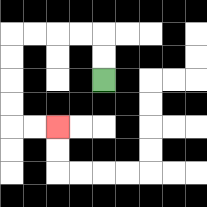{'start': '[4, 3]', 'end': '[2, 5]', 'path_directions': 'U,U,L,L,L,L,D,D,D,D,R,R', 'path_coordinates': '[[4, 3], [4, 2], [4, 1], [3, 1], [2, 1], [1, 1], [0, 1], [0, 2], [0, 3], [0, 4], [0, 5], [1, 5], [2, 5]]'}